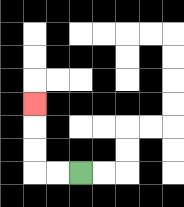{'start': '[3, 7]', 'end': '[1, 4]', 'path_directions': 'L,L,U,U,U', 'path_coordinates': '[[3, 7], [2, 7], [1, 7], [1, 6], [1, 5], [1, 4]]'}